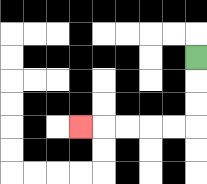{'start': '[8, 2]', 'end': '[3, 5]', 'path_directions': 'D,D,D,L,L,L,L,L', 'path_coordinates': '[[8, 2], [8, 3], [8, 4], [8, 5], [7, 5], [6, 5], [5, 5], [4, 5], [3, 5]]'}